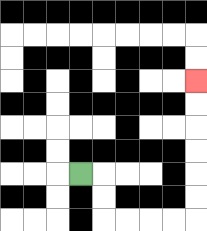{'start': '[3, 7]', 'end': '[8, 3]', 'path_directions': 'R,D,D,R,R,R,R,U,U,U,U,U,U', 'path_coordinates': '[[3, 7], [4, 7], [4, 8], [4, 9], [5, 9], [6, 9], [7, 9], [8, 9], [8, 8], [8, 7], [8, 6], [8, 5], [8, 4], [8, 3]]'}